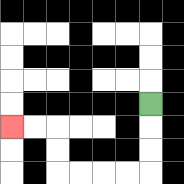{'start': '[6, 4]', 'end': '[0, 5]', 'path_directions': 'D,D,D,L,L,L,L,U,U,L,L', 'path_coordinates': '[[6, 4], [6, 5], [6, 6], [6, 7], [5, 7], [4, 7], [3, 7], [2, 7], [2, 6], [2, 5], [1, 5], [0, 5]]'}